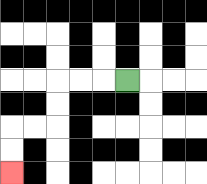{'start': '[5, 3]', 'end': '[0, 7]', 'path_directions': 'L,L,L,D,D,L,L,D,D', 'path_coordinates': '[[5, 3], [4, 3], [3, 3], [2, 3], [2, 4], [2, 5], [1, 5], [0, 5], [0, 6], [0, 7]]'}